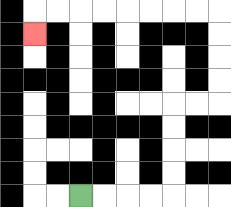{'start': '[3, 8]', 'end': '[1, 1]', 'path_directions': 'R,R,R,R,U,U,U,U,R,R,U,U,U,U,L,L,L,L,L,L,L,L,D', 'path_coordinates': '[[3, 8], [4, 8], [5, 8], [6, 8], [7, 8], [7, 7], [7, 6], [7, 5], [7, 4], [8, 4], [9, 4], [9, 3], [9, 2], [9, 1], [9, 0], [8, 0], [7, 0], [6, 0], [5, 0], [4, 0], [3, 0], [2, 0], [1, 0], [1, 1]]'}